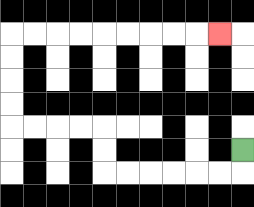{'start': '[10, 6]', 'end': '[9, 1]', 'path_directions': 'D,L,L,L,L,L,L,U,U,L,L,L,L,U,U,U,U,R,R,R,R,R,R,R,R,R', 'path_coordinates': '[[10, 6], [10, 7], [9, 7], [8, 7], [7, 7], [6, 7], [5, 7], [4, 7], [4, 6], [4, 5], [3, 5], [2, 5], [1, 5], [0, 5], [0, 4], [0, 3], [0, 2], [0, 1], [1, 1], [2, 1], [3, 1], [4, 1], [5, 1], [6, 1], [7, 1], [8, 1], [9, 1]]'}